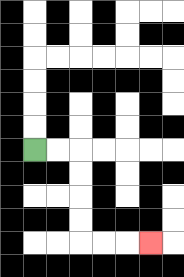{'start': '[1, 6]', 'end': '[6, 10]', 'path_directions': 'R,R,D,D,D,D,R,R,R', 'path_coordinates': '[[1, 6], [2, 6], [3, 6], [3, 7], [3, 8], [3, 9], [3, 10], [4, 10], [5, 10], [6, 10]]'}